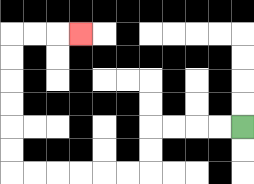{'start': '[10, 5]', 'end': '[3, 1]', 'path_directions': 'L,L,L,L,D,D,L,L,L,L,L,L,U,U,U,U,U,U,R,R,R', 'path_coordinates': '[[10, 5], [9, 5], [8, 5], [7, 5], [6, 5], [6, 6], [6, 7], [5, 7], [4, 7], [3, 7], [2, 7], [1, 7], [0, 7], [0, 6], [0, 5], [0, 4], [0, 3], [0, 2], [0, 1], [1, 1], [2, 1], [3, 1]]'}